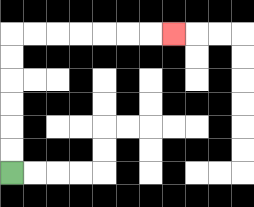{'start': '[0, 7]', 'end': '[7, 1]', 'path_directions': 'U,U,U,U,U,U,R,R,R,R,R,R,R', 'path_coordinates': '[[0, 7], [0, 6], [0, 5], [0, 4], [0, 3], [0, 2], [0, 1], [1, 1], [2, 1], [3, 1], [4, 1], [5, 1], [6, 1], [7, 1]]'}